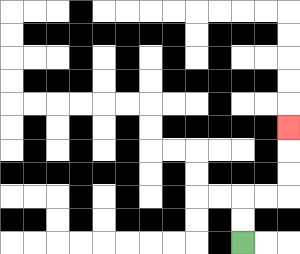{'start': '[10, 10]', 'end': '[12, 5]', 'path_directions': 'U,U,R,R,U,U,U', 'path_coordinates': '[[10, 10], [10, 9], [10, 8], [11, 8], [12, 8], [12, 7], [12, 6], [12, 5]]'}